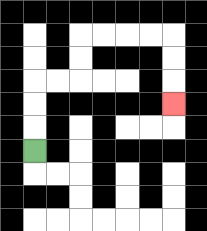{'start': '[1, 6]', 'end': '[7, 4]', 'path_directions': 'U,U,U,R,R,U,U,R,R,R,R,D,D,D', 'path_coordinates': '[[1, 6], [1, 5], [1, 4], [1, 3], [2, 3], [3, 3], [3, 2], [3, 1], [4, 1], [5, 1], [6, 1], [7, 1], [7, 2], [7, 3], [7, 4]]'}